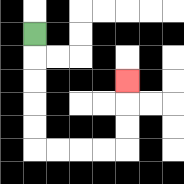{'start': '[1, 1]', 'end': '[5, 3]', 'path_directions': 'D,D,D,D,D,R,R,R,R,U,U,U', 'path_coordinates': '[[1, 1], [1, 2], [1, 3], [1, 4], [1, 5], [1, 6], [2, 6], [3, 6], [4, 6], [5, 6], [5, 5], [5, 4], [5, 3]]'}